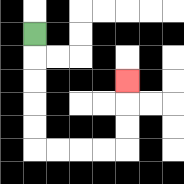{'start': '[1, 1]', 'end': '[5, 3]', 'path_directions': 'D,D,D,D,D,R,R,R,R,U,U,U', 'path_coordinates': '[[1, 1], [1, 2], [1, 3], [1, 4], [1, 5], [1, 6], [2, 6], [3, 6], [4, 6], [5, 6], [5, 5], [5, 4], [5, 3]]'}